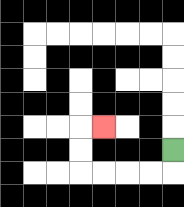{'start': '[7, 6]', 'end': '[4, 5]', 'path_directions': 'D,L,L,L,L,U,U,R', 'path_coordinates': '[[7, 6], [7, 7], [6, 7], [5, 7], [4, 7], [3, 7], [3, 6], [3, 5], [4, 5]]'}